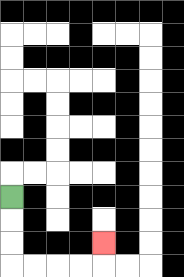{'start': '[0, 8]', 'end': '[4, 10]', 'path_directions': 'D,D,D,R,R,R,R,U', 'path_coordinates': '[[0, 8], [0, 9], [0, 10], [0, 11], [1, 11], [2, 11], [3, 11], [4, 11], [4, 10]]'}